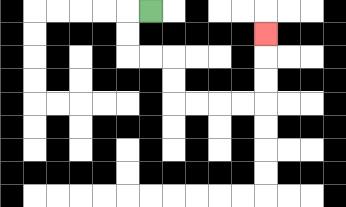{'start': '[6, 0]', 'end': '[11, 1]', 'path_directions': 'L,D,D,R,R,D,D,R,R,R,R,U,U,U', 'path_coordinates': '[[6, 0], [5, 0], [5, 1], [5, 2], [6, 2], [7, 2], [7, 3], [7, 4], [8, 4], [9, 4], [10, 4], [11, 4], [11, 3], [11, 2], [11, 1]]'}